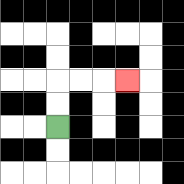{'start': '[2, 5]', 'end': '[5, 3]', 'path_directions': 'U,U,R,R,R', 'path_coordinates': '[[2, 5], [2, 4], [2, 3], [3, 3], [4, 3], [5, 3]]'}